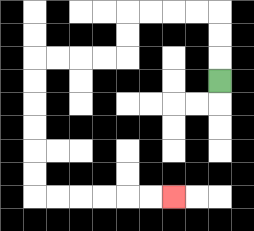{'start': '[9, 3]', 'end': '[7, 8]', 'path_directions': 'U,U,U,L,L,L,L,D,D,L,L,L,L,D,D,D,D,D,D,R,R,R,R,R,R', 'path_coordinates': '[[9, 3], [9, 2], [9, 1], [9, 0], [8, 0], [7, 0], [6, 0], [5, 0], [5, 1], [5, 2], [4, 2], [3, 2], [2, 2], [1, 2], [1, 3], [1, 4], [1, 5], [1, 6], [1, 7], [1, 8], [2, 8], [3, 8], [4, 8], [5, 8], [6, 8], [7, 8]]'}